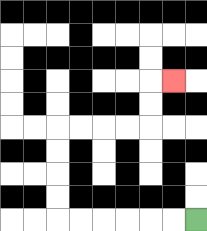{'start': '[8, 9]', 'end': '[7, 3]', 'path_directions': 'L,L,L,L,L,L,U,U,U,U,R,R,R,R,U,U,R', 'path_coordinates': '[[8, 9], [7, 9], [6, 9], [5, 9], [4, 9], [3, 9], [2, 9], [2, 8], [2, 7], [2, 6], [2, 5], [3, 5], [4, 5], [5, 5], [6, 5], [6, 4], [6, 3], [7, 3]]'}